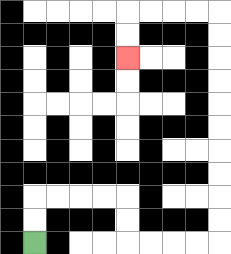{'start': '[1, 10]', 'end': '[5, 2]', 'path_directions': 'U,U,R,R,R,R,D,D,R,R,R,R,U,U,U,U,U,U,U,U,U,U,L,L,L,L,D,D', 'path_coordinates': '[[1, 10], [1, 9], [1, 8], [2, 8], [3, 8], [4, 8], [5, 8], [5, 9], [5, 10], [6, 10], [7, 10], [8, 10], [9, 10], [9, 9], [9, 8], [9, 7], [9, 6], [9, 5], [9, 4], [9, 3], [9, 2], [9, 1], [9, 0], [8, 0], [7, 0], [6, 0], [5, 0], [5, 1], [5, 2]]'}